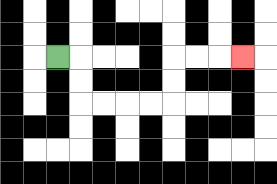{'start': '[2, 2]', 'end': '[10, 2]', 'path_directions': 'R,D,D,R,R,R,R,U,U,R,R,R', 'path_coordinates': '[[2, 2], [3, 2], [3, 3], [3, 4], [4, 4], [5, 4], [6, 4], [7, 4], [7, 3], [7, 2], [8, 2], [9, 2], [10, 2]]'}